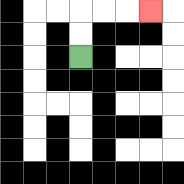{'start': '[3, 2]', 'end': '[6, 0]', 'path_directions': 'U,U,R,R,R', 'path_coordinates': '[[3, 2], [3, 1], [3, 0], [4, 0], [5, 0], [6, 0]]'}